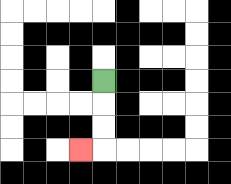{'start': '[4, 3]', 'end': '[3, 6]', 'path_directions': 'D,D,D,L', 'path_coordinates': '[[4, 3], [4, 4], [4, 5], [4, 6], [3, 6]]'}